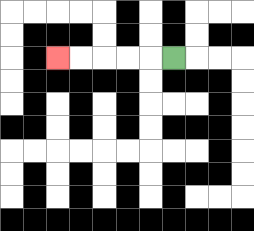{'start': '[7, 2]', 'end': '[2, 2]', 'path_directions': 'L,L,L,L,L', 'path_coordinates': '[[7, 2], [6, 2], [5, 2], [4, 2], [3, 2], [2, 2]]'}